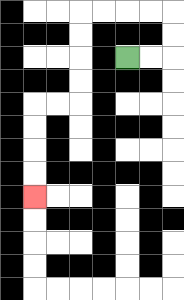{'start': '[5, 2]', 'end': '[1, 8]', 'path_directions': 'R,R,U,U,L,L,L,L,D,D,D,D,L,L,D,D,D,D', 'path_coordinates': '[[5, 2], [6, 2], [7, 2], [7, 1], [7, 0], [6, 0], [5, 0], [4, 0], [3, 0], [3, 1], [3, 2], [3, 3], [3, 4], [2, 4], [1, 4], [1, 5], [1, 6], [1, 7], [1, 8]]'}